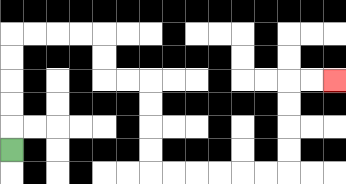{'start': '[0, 6]', 'end': '[14, 3]', 'path_directions': 'U,U,U,U,U,R,R,R,R,D,D,R,R,D,D,D,D,R,R,R,R,R,R,U,U,U,U,R,R', 'path_coordinates': '[[0, 6], [0, 5], [0, 4], [0, 3], [0, 2], [0, 1], [1, 1], [2, 1], [3, 1], [4, 1], [4, 2], [4, 3], [5, 3], [6, 3], [6, 4], [6, 5], [6, 6], [6, 7], [7, 7], [8, 7], [9, 7], [10, 7], [11, 7], [12, 7], [12, 6], [12, 5], [12, 4], [12, 3], [13, 3], [14, 3]]'}